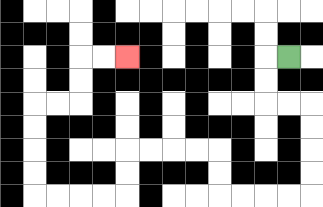{'start': '[12, 2]', 'end': '[5, 2]', 'path_directions': 'L,D,D,R,R,D,D,D,D,L,L,L,L,U,U,L,L,L,L,D,D,L,L,L,L,U,U,U,U,R,R,U,U,R,R', 'path_coordinates': '[[12, 2], [11, 2], [11, 3], [11, 4], [12, 4], [13, 4], [13, 5], [13, 6], [13, 7], [13, 8], [12, 8], [11, 8], [10, 8], [9, 8], [9, 7], [9, 6], [8, 6], [7, 6], [6, 6], [5, 6], [5, 7], [5, 8], [4, 8], [3, 8], [2, 8], [1, 8], [1, 7], [1, 6], [1, 5], [1, 4], [2, 4], [3, 4], [3, 3], [3, 2], [4, 2], [5, 2]]'}